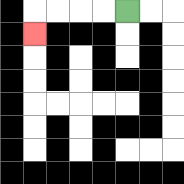{'start': '[5, 0]', 'end': '[1, 1]', 'path_directions': 'L,L,L,L,D', 'path_coordinates': '[[5, 0], [4, 0], [3, 0], [2, 0], [1, 0], [1, 1]]'}